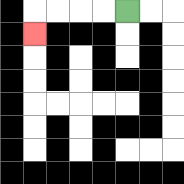{'start': '[5, 0]', 'end': '[1, 1]', 'path_directions': 'L,L,L,L,D', 'path_coordinates': '[[5, 0], [4, 0], [3, 0], [2, 0], [1, 0], [1, 1]]'}